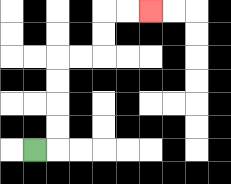{'start': '[1, 6]', 'end': '[6, 0]', 'path_directions': 'R,U,U,U,U,R,R,U,U,R,R', 'path_coordinates': '[[1, 6], [2, 6], [2, 5], [2, 4], [2, 3], [2, 2], [3, 2], [4, 2], [4, 1], [4, 0], [5, 0], [6, 0]]'}